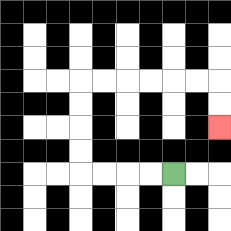{'start': '[7, 7]', 'end': '[9, 5]', 'path_directions': 'L,L,L,L,U,U,U,U,R,R,R,R,R,R,D,D', 'path_coordinates': '[[7, 7], [6, 7], [5, 7], [4, 7], [3, 7], [3, 6], [3, 5], [3, 4], [3, 3], [4, 3], [5, 3], [6, 3], [7, 3], [8, 3], [9, 3], [9, 4], [9, 5]]'}